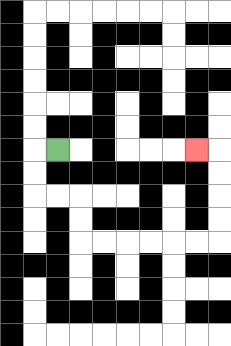{'start': '[2, 6]', 'end': '[8, 6]', 'path_directions': 'L,D,D,R,R,D,D,R,R,R,R,R,R,U,U,U,U,L', 'path_coordinates': '[[2, 6], [1, 6], [1, 7], [1, 8], [2, 8], [3, 8], [3, 9], [3, 10], [4, 10], [5, 10], [6, 10], [7, 10], [8, 10], [9, 10], [9, 9], [9, 8], [9, 7], [9, 6], [8, 6]]'}